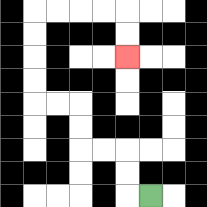{'start': '[6, 8]', 'end': '[5, 2]', 'path_directions': 'L,U,U,L,L,U,U,L,L,U,U,U,U,R,R,R,R,D,D', 'path_coordinates': '[[6, 8], [5, 8], [5, 7], [5, 6], [4, 6], [3, 6], [3, 5], [3, 4], [2, 4], [1, 4], [1, 3], [1, 2], [1, 1], [1, 0], [2, 0], [3, 0], [4, 0], [5, 0], [5, 1], [5, 2]]'}